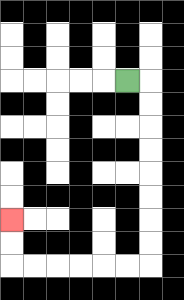{'start': '[5, 3]', 'end': '[0, 9]', 'path_directions': 'R,D,D,D,D,D,D,D,D,L,L,L,L,L,L,U,U', 'path_coordinates': '[[5, 3], [6, 3], [6, 4], [6, 5], [6, 6], [6, 7], [6, 8], [6, 9], [6, 10], [6, 11], [5, 11], [4, 11], [3, 11], [2, 11], [1, 11], [0, 11], [0, 10], [0, 9]]'}